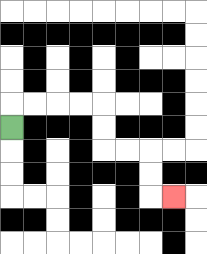{'start': '[0, 5]', 'end': '[7, 8]', 'path_directions': 'U,R,R,R,R,D,D,R,R,D,D,R', 'path_coordinates': '[[0, 5], [0, 4], [1, 4], [2, 4], [3, 4], [4, 4], [4, 5], [4, 6], [5, 6], [6, 6], [6, 7], [6, 8], [7, 8]]'}